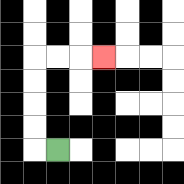{'start': '[2, 6]', 'end': '[4, 2]', 'path_directions': 'L,U,U,U,U,R,R,R', 'path_coordinates': '[[2, 6], [1, 6], [1, 5], [1, 4], [1, 3], [1, 2], [2, 2], [3, 2], [4, 2]]'}